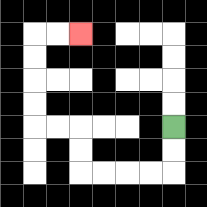{'start': '[7, 5]', 'end': '[3, 1]', 'path_directions': 'D,D,L,L,L,L,U,U,L,L,U,U,U,U,R,R', 'path_coordinates': '[[7, 5], [7, 6], [7, 7], [6, 7], [5, 7], [4, 7], [3, 7], [3, 6], [3, 5], [2, 5], [1, 5], [1, 4], [1, 3], [1, 2], [1, 1], [2, 1], [3, 1]]'}